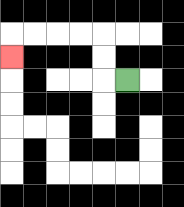{'start': '[5, 3]', 'end': '[0, 2]', 'path_directions': 'L,U,U,L,L,L,L,D', 'path_coordinates': '[[5, 3], [4, 3], [4, 2], [4, 1], [3, 1], [2, 1], [1, 1], [0, 1], [0, 2]]'}